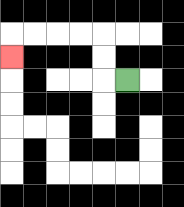{'start': '[5, 3]', 'end': '[0, 2]', 'path_directions': 'L,U,U,L,L,L,L,D', 'path_coordinates': '[[5, 3], [4, 3], [4, 2], [4, 1], [3, 1], [2, 1], [1, 1], [0, 1], [0, 2]]'}